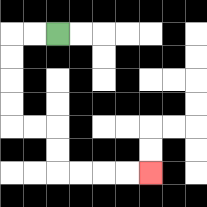{'start': '[2, 1]', 'end': '[6, 7]', 'path_directions': 'L,L,D,D,D,D,R,R,D,D,R,R,R,R', 'path_coordinates': '[[2, 1], [1, 1], [0, 1], [0, 2], [0, 3], [0, 4], [0, 5], [1, 5], [2, 5], [2, 6], [2, 7], [3, 7], [4, 7], [5, 7], [6, 7]]'}